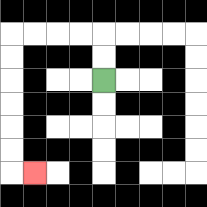{'start': '[4, 3]', 'end': '[1, 7]', 'path_directions': 'U,U,L,L,L,L,D,D,D,D,D,D,R', 'path_coordinates': '[[4, 3], [4, 2], [4, 1], [3, 1], [2, 1], [1, 1], [0, 1], [0, 2], [0, 3], [0, 4], [0, 5], [0, 6], [0, 7], [1, 7]]'}